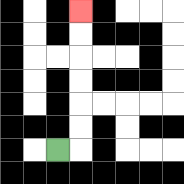{'start': '[2, 6]', 'end': '[3, 0]', 'path_directions': 'R,U,U,U,U,U,U', 'path_coordinates': '[[2, 6], [3, 6], [3, 5], [3, 4], [3, 3], [3, 2], [3, 1], [3, 0]]'}